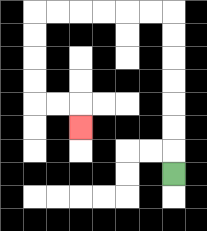{'start': '[7, 7]', 'end': '[3, 5]', 'path_directions': 'U,U,U,U,U,U,U,L,L,L,L,L,L,D,D,D,D,R,R,D', 'path_coordinates': '[[7, 7], [7, 6], [7, 5], [7, 4], [7, 3], [7, 2], [7, 1], [7, 0], [6, 0], [5, 0], [4, 0], [3, 0], [2, 0], [1, 0], [1, 1], [1, 2], [1, 3], [1, 4], [2, 4], [3, 4], [3, 5]]'}